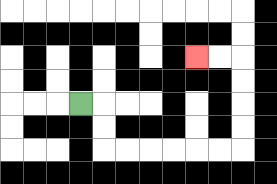{'start': '[3, 4]', 'end': '[8, 2]', 'path_directions': 'R,D,D,R,R,R,R,R,R,U,U,U,U,L,L', 'path_coordinates': '[[3, 4], [4, 4], [4, 5], [4, 6], [5, 6], [6, 6], [7, 6], [8, 6], [9, 6], [10, 6], [10, 5], [10, 4], [10, 3], [10, 2], [9, 2], [8, 2]]'}